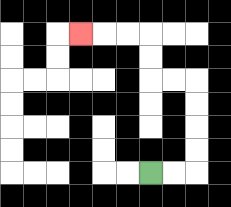{'start': '[6, 7]', 'end': '[3, 1]', 'path_directions': 'R,R,U,U,U,U,L,L,U,U,L,L,L', 'path_coordinates': '[[6, 7], [7, 7], [8, 7], [8, 6], [8, 5], [8, 4], [8, 3], [7, 3], [6, 3], [6, 2], [6, 1], [5, 1], [4, 1], [3, 1]]'}